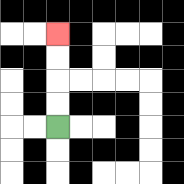{'start': '[2, 5]', 'end': '[2, 1]', 'path_directions': 'U,U,U,U', 'path_coordinates': '[[2, 5], [2, 4], [2, 3], [2, 2], [2, 1]]'}